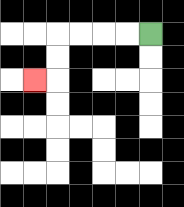{'start': '[6, 1]', 'end': '[1, 3]', 'path_directions': 'L,L,L,L,D,D,L', 'path_coordinates': '[[6, 1], [5, 1], [4, 1], [3, 1], [2, 1], [2, 2], [2, 3], [1, 3]]'}